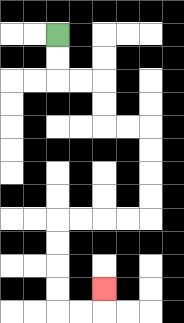{'start': '[2, 1]', 'end': '[4, 12]', 'path_directions': 'D,D,R,R,D,D,R,R,D,D,D,D,L,L,L,L,D,D,D,D,R,R,U', 'path_coordinates': '[[2, 1], [2, 2], [2, 3], [3, 3], [4, 3], [4, 4], [4, 5], [5, 5], [6, 5], [6, 6], [6, 7], [6, 8], [6, 9], [5, 9], [4, 9], [3, 9], [2, 9], [2, 10], [2, 11], [2, 12], [2, 13], [3, 13], [4, 13], [4, 12]]'}